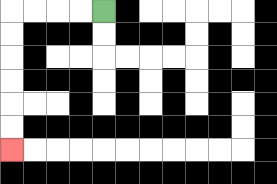{'start': '[4, 0]', 'end': '[0, 6]', 'path_directions': 'L,L,L,L,D,D,D,D,D,D', 'path_coordinates': '[[4, 0], [3, 0], [2, 0], [1, 0], [0, 0], [0, 1], [0, 2], [0, 3], [0, 4], [0, 5], [0, 6]]'}